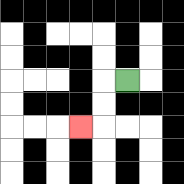{'start': '[5, 3]', 'end': '[3, 5]', 'path_directions': 'L,D,D,L', 'path_coordinates': '[[5, 3], [4, 3], [4, 4], [4, 5], [3, 5]]'}